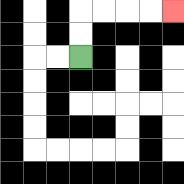{'start': '[3, 2]', 'end': '[7, 0]', 'path_directions': 'U,U,R,R,R,R', 'path_coordinates': '[[3, 2], [3, 1], [3, 0], [4, 0], [5, 0], [6, 0], [7, 0]]'}